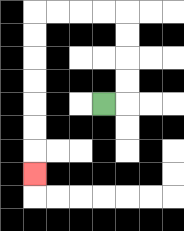{'start': '[4, 4]', 'end': '[1, 7]', 'path_directions': 'R,U,U,U,U,L,L,L,L,D,D,D,D,D,D,D', 'path_coordinates': '[[4, 4], [5, 4], [5, 3], [5, 2], [5, 1], [5, 0], [4, 0], [3, 0], [2, 0], [1, 0], [1, 1], [1, 2], [1, 3], [1, 4], [1, 5], [1, 6], [1, 7]]'}